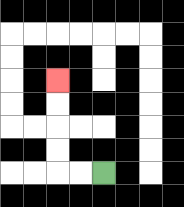{'start': '[4, 7]', 'end': '[2, 3]', 'path_directions': 'L,L,U,U,U,U', 'path_coordinates': '[[4, 7], [3, 7], [2, 7], [2, 6], [2, 5], [2, 4], [2, 3]]'}